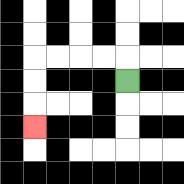{'start': '[5, 3]', 'end': '[1, 5]', 'path_directions': 'U,L,L,L,L,D,D,D', 'path_coordinates': '[[5, 3], [5, 2], [4, 2], [3, 2], [2, 2], [1, 2], [1, 3], [1, 4], [1, 5]]'}